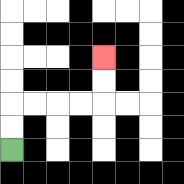{'start': '[0, 6]', 'end': '[4, 2]', 'path_directions': 'U,U,R,R,R,R,U,U', 'path_coordinates': '[[0, 6], [0, 5], [0, 4], [1, 4], [2, 4], [3, 4], [4, 4], [4, 3], [4, 2]]'}